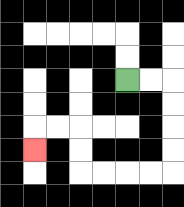{'start': '[5, 3]', 'end': '[1, 6]', 'path_directions': 'R,R,D,D,D,D,L,L,L,L,U,U,L,L,D', 'path_coordinates': '[[5, 3], [6, 3], [7, 3], [7, 4], [7, 5], [7, 6], [7, 7], [6, 7], [5, 7], [4, 7], [3, 7], [3, 6], [3, 5], [2, 5], [1, 5], [1, 6]]'}